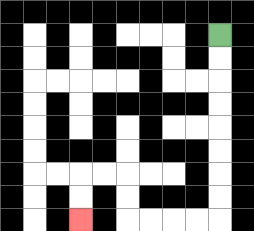{'start': '[9, 1]', 'end': '[3, 9]', 'path_directions': 'D,D,D,D,D,D,D,D,L,L,L,L,U,U,L,L,D,D', 'path_coordinates': '[[9, 1], [9, 2], [9, 3], [9, 4], [9, 5], [9, 6], [9, 7], [9, 8], [9, 9], [8, 9], [7, 9], [6, 9], [5, 9], [5, 8], [5, 7], [4, 7], [3, 7], [3, 8], [3, 9]]'}